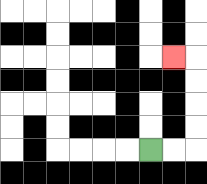{'start': '[6, 6]', 'end': '[7, 2]', 'path_directions': 'R,R,U,U,U,U,L', 'path_coordinates': '[[6, 6], [7, 6], [8, 6], [8, 5], [8, 4], [8, 3], [8, 2], [7, 2]]'}